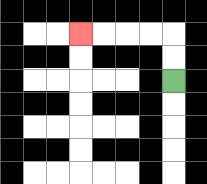{'start': '[7, 3]', 'end': '[3, 1]', 'path_directions': 'U,U,L,L,L,L', 'path_coordinates': '[[7, 3], [7, 2], [7, 1], [6, 1], [5, 1], [4, 1], [3, 1]]'}